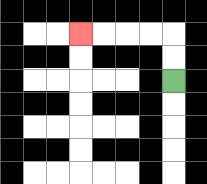{'start': '[7, 3]', 'end': '[3, 1]', 'path_directions': 'U,U,L,L,L,L', 'path_coordinates': '[[7, 3], [7, 2], [7, 1], [6, 1], [5, 1], [4, 1], [3, 1]]'}